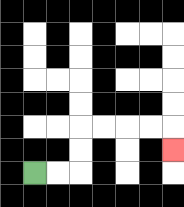{'start': '[1, 7]', 'end': '[7, 6]', 'path_directions': 'R,R,U,U,R,R,R,R,D', 'path_coordinates': '[[1, 7], [2, 7], [3, 7], [3, 6], [3, 5], [4, 5], [5, 5], [6, 5], [7, 5], [7, 6]]'}